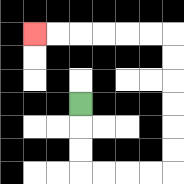{'start': '[3, 4]', 'end': '[1, 1]', 'path_directions': 'D,D,D,R,R,R,R,U,U,U,U,U,U,L,L,L,L,L,L', 'path_coordinates': '[[3, 4], [3, 5], [3, 6], [3, 7], [4, 7], [5, 7], [6, 7], [7, 7], [7, 6], [7, 5], [7, 4], [7, 3], [7, 2], [7, 1], [6, 1], [5, 1], [4, 1], [3, 1], [2, 1], [1, 1]]'}